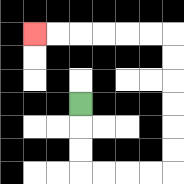{'start': '[3, 4]', 'end': '[1, 1]', 'path_directions': 'D,D,D,R,R,R,R,U,U,U,U,U,U,L,L,L,L,L,L', 'path_coordinates': '[[3, 4], [3, 5], [3, 6], [3, 7], [4, 7], [5, 7], [6, 7], [7, 7], [7, 6], [7, 5], [7, 4], [7, 3], [7, 2], [7, 1], [6, 1], [5, 1], [4, 1], [3, 1], [2, 1], [1, 1]]'}